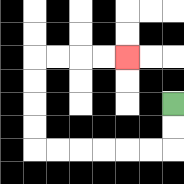{'start': '[7, 4]', 'end': '[5, 2]', 'path_directions': 'D,D,L,L,L,L,L,L,U,U,U,U,R,R,R,R', 'path_coordinates': '[[7, 4], [7, 5], [7, 6], [6, 6], [5, 6], [4, 6], [3, 6], [2, 6], [1, 6], [1, 5], [1, 4], [1, 3], [1, 2], [2, 2], [3, 2], [4, 2], [5, 2]]'}